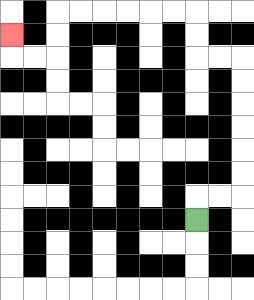{'start': '[8, 9]', 'end': '[0, 1]', 'path_directions': 'U,R,R,U,U,U,U,U,U,L,L,U,U,L,L,L,L,L,L,D,D,L,L,U', 'path_coordinates': '[[8, 9], [8, 8], [9, 8], [10, 8], [10, 7], [10, 6], [10, 5], [10, 4], [10, 3], [10, 2], [9, 2], [8, 2], [8, 1], [8, 0], [7, 0], [6, 0], [5, 0], [4, 0], [3, 0], [2, 0], [2, 1], [2, 2], [1, 2], [0, 2], [0, 1]]'}